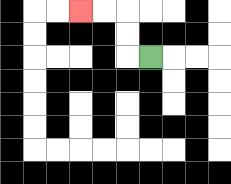{'start': '[6, 2]', 'end': '[3, 0]', 'path_directions': 'L,U,U,L,L', 'path_coordinates': '[[6, 2], [5, 2], [5, 1], [5, 0], [4, 0], [3, 0]]'}